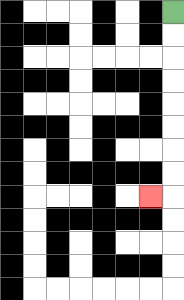{'start': '[7, 0]', 'end': '[6, 8]', 'path_directions': 'D,D,D,D,D,D,D,D,L', 'path_coordinates': '[[7, 0], [7, 1], [7, 2], [7, 3], [7, 4], [7, 5], [7, 6], [7, 7], [7, 8], [6, 8]]'}